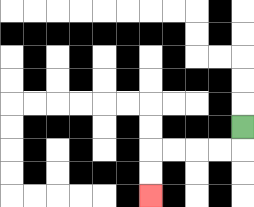{'start': '[10, 5]', 'end': '[6, 8]', 'path_directions': 'D,L,L,L,L,D,D', 'path_coordinates': '[[10, 5], [10, 6], [9, 6], [8, 6], [7, 6], [6, 6], [6, 7], [6, 8]]'}